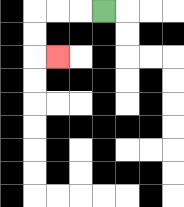{'start': '[4, 0]', 'end': '[2, 2]', 'path_directions': 'L,L,L,D,D,R', 'path_coordinates': '[[4, 0], [3, 0], [2, 0], [1, 0], [1, 1], [1, 2], [2, 2]]'}